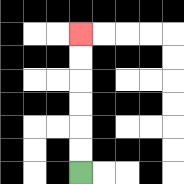{'start': '[3, 7]', 'end': '[3, 1]', 'path_directions': 'U,U,U,U,U,U', 'path_coordinates': '[[3, 7], [3, 6], [3, 5], [3, 4], [3, 3], [3, 2], [3, 1]]'}